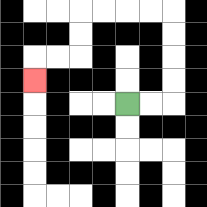{'start': '[5, 4]', 'end': '[1, 3]', 'path_directions': 'R,R,U,U,U,U,L,L,L,L,D,D,L,L,D', 'path_coordinates': '[[5, 4], [6, 4], [7, 4], [7, 3], [7, 2], [7, 1], [7, 0], [6, 0], [5, 0], [4, 0], [3, 0], [3, 1], [3, 2], [2, 2], [1, 2], [1, 3]]'}